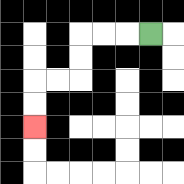{'start': '[6, 1]', 'end': '[1, 5]', 'path_directions': 'L,L,L,D,D,L,L,D,D', 'path_coordinates': '[[6, 1], [5, 1], [4, 1], [3, 1], [3, 2], [3, 3], [2, 3], [1, 3], [1, 4], [1, 5]]'}